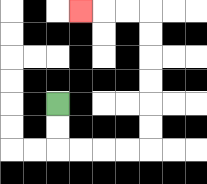{'start': '[2, 4]', 'end': '[3, 0]', 'path_directions': 'D,D,R,R,R,R,U,U,U,U,U,U,L,L,L', 'path_coordinates': '[[2, 4], [2, 5], [2, 6], [3, 6], [4, 6], [5, 6], [6, 6], [6, 5], [6, 4], [6, 3], [6, 2], [6, 1], [6, 0], [5, 0], [4, 0], [3, 0]]'}